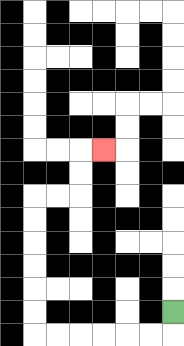{'start': '[7, 13]', 'end': '[4, 6]', 'path_directions': 'D,L,L,L,L,L,L,U,U,U,U,U,U,R,R,U,U,R', 'path_coordinates': '[[7, 13], [7, 14], [6, 14], [5, 14], [4, 14], [3, 14], [2, 14], [1, 14], [1, 13], [1, 12], [1, 11], [1, 10], [1, 9], [1, 8], [2, 8], [3, 8], [3, 7], [3, 6], [4, 6]]'}